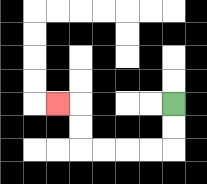{'start': '[7, 4]', 'end': '[2, 4]', 'path_directions': 'D,D,L,L,L,L,U,U,L', 'path_coordinates': '[[7, 4], [7, 5], [7, 6], [6, 6], [5, 6], [4, 6], [3, 6], [3, 5], [3, 4], [2, 4]]'}